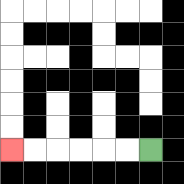{'start': '[6, 6]', 'end': '[0, 6]', 'path_directions': 'L,L,L,L,L,L', 'path_coordinates': '[[6, 6], [5, 6], [4, 6], [3, 6], [2, 6], [1, 6], [0, 6]]'}